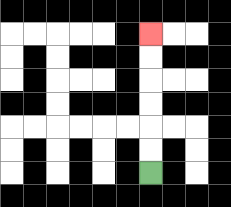{'start': '[6, 7]', 'end': '[6, 1]', 'path_directions': 'U,U,U,U,U,U', 'path_coordinates': '[[6, 7], [6, 6], [6, 5], [6, 4], [6, 3], [6, 2], [6, 1]]'}